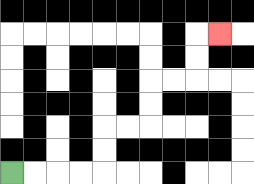{'start': '[0, 7]', 'end': '[9, 1]', 'path_directions': 'R,R,R,R,U,U,R,R,U,U,R,R,U,U,R', 'path_coordinates': '[[0, 7], [1, 7], [2, 7], [3, 7], [4, 7], [4, 6], [4, 5], [5, 5], [6, 5], [6, 4], [6, 3], [7, 3], [8, 3], [8, 2], [8, 1], [9, 1]]'}